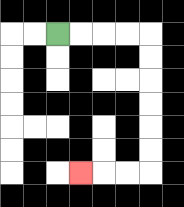{'start': '[2, 1]', 'end': '[3, 7]', 'path_directions': 'R,R,R,R,D,D,D,D,D,D,L,L,L', 'path_coordinates': '[[2, 1], [3, 1], [4, 1], [5, 1], [6, 1], [6, 2], [6, 3], [6, 4], [6, 5], [6, 6], [6, 7], [5, 7], [4, 7], [3, 7]]'}